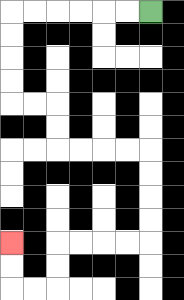{'start': '[6, 0]', 'end': '[0, 10]', 'path_directions': 'L,L,L,L,L,L,D,D,D,D,R,R,D,D,R,R,R,R,D,D,D,D,L,L,L,L,D,D,L,L,U,U', 'path_coordinates': '[[6, 0], [5, 0], [4, 0], [3, 0], [2, 0], [1, 0], [0, 0], [0, 1], [0, 2], [0, 3], [0, 4], [1, 4], [2, 4], [2, 5], [2, 6], [3, 6], [4, 6], [5, 6], [6, 6], [6, 7], [6, 8], [6, 9], [6, 10], [5, 10], [4, 10], [3, 10], [2, 10], [2, 11], [2, 12], [1, 12], [0, 12], [0, 11], [0, 10]]'}